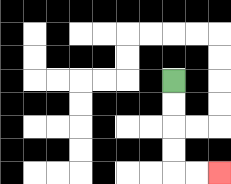{'start': '[7, 3]', 'end': '[9, 7]', 'path_directions': 'D,D,D,D,R,R', 'path_coordinates': '[[7, 3], [7, 4], [7, 5], [7, 6], [7, 7], [8, 7], [9, 7]]'}